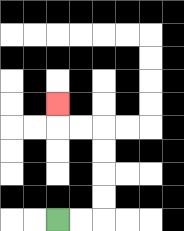{'start': '[2, 9]', 'end': '[2, 4]', 'path_directions': 'R,R,U,U,U,U,L,L,U', 'path_coordinates': '[[2, 9], [3, 9], [4, 9], [4, 8], [4, 7], [4, 6], [4, 5], [3, 5], [2, 5], [2, 4]]'}